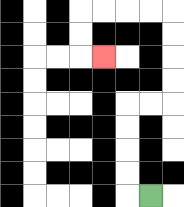{'start': '[6, 8]', 'end': '[4, 2]', 'path_directions': 'L,U,U,U,U,R,R,U,U,U,U,L,L,L,L,D,D,R', 'path_coordinates': '[[6, 8], [5, 8], [5, 7], [5, 6], [5, 5], [5, 4], [6, 4], [7, 4], [7, 3], [7, 2], [7, 1], [7, 0], [6, 0], [5, 0], [4, 0], [3, 0], [3, 1], [3, 2], [4, 2]]'}